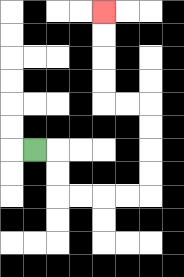{'start': '[1, 6]', 'end': '[4, 0]', 'path_directions': 'R,D,D,R,R,R,R,U,U,U,U,L,L,U,U,U,U', 'path_coordinates': '[[1, 6], [2, 6], [2, 7], [2, 8], [3, 8], [4, 8], [5, 8], [6, 8], [6, 7], [6, 6], [6, 5], [6, 4], [5, 4], [4, 4], [4, 3], [4, 2], [4, 1], [4, 0]]'}